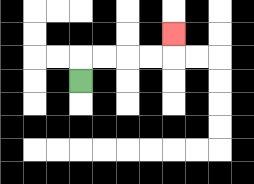{'start': '[3, 3]', 'end': '[7, 1]', 'path_directions': 'U,R,R,R,R,U', 'path_coordinates': '[[3, 3], [3, 2], [4, 2], [5, 2], [6, 2], [7, 2], [7, 1]]'}